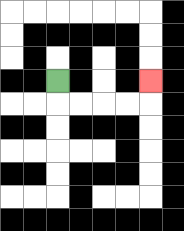{'start': '[2, 3]', 'end': '[6, 3]', 'path_directions': 'D,R,R,R,R,U', 'path_coordinates': '[[2, 3], [2, 4], [3, 4], [4, 4], [5, 4], [6, 4], [6, 3]]'}